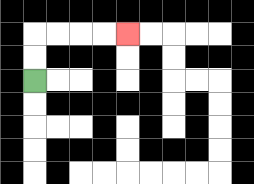{'start': '[1, 3]', 'end': '[5, 1]', 'path_directions': 'U,U,R,R,R,R', 'path_coordinates': '[[1, 3], [1, 2], [1, 1], [2, 1], [3, 1], [4, 1], [5, 1]]'}